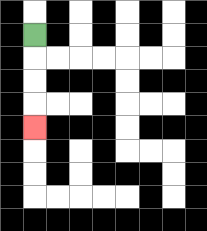{'start': '[1, 1]', 'end': '[1, 5]', 'path_directions': 'D,D,D,D', 'path_coordinates': '[[1, 1], [1, 2], [1, 3], [1, 4], [1, 5]]'}